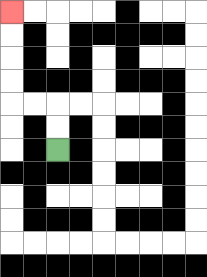{'start': '[2, 6]', 'end': '[0, 0]', 'path_directions': 'U,U,L,L,U,U,U,U', 'path_coordinates': '[[2, 6], [2, 5], [2, 4], [1, 4], [0, 4], [0, 3], [0, 2], [0, 1], [0, 0]]'}